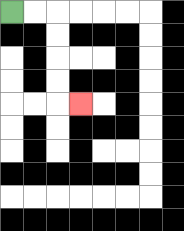{'start': '[0, 0]', 'end': '[3, 4]', 'path_directions': 'R,R,D,D,D,D,R', 'path_coordinates': '[[0, 0], [1, 0], [2, 0], [2, 1], [2, 2], [2, 3], [2, 4], [3, 4]]'}